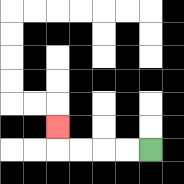{'start': '[6, 6]', 'end': '[2, 5]', 'path_directions': 'L,L,L,L,U', 'path_coordinates': '[[6, 6], [5, 6], [4, 6], [3, 6], [2, 6], [2, 5]]'}